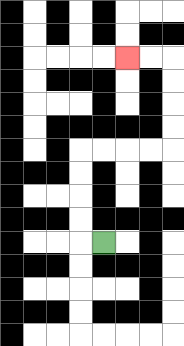{'start': '[4, 10]', 'end': '[5, 2]', 'path_directions': 'L,U,U,U,U,R,R,R,R,U,U,U,U,L,L', 'path_coordinates': '[[4, 10], [3, 10], [3, 9], [3, 8], [3, 7], [3, 6], [4, 6], [5, 6], [6, 6], [7, 6], [7, 5], [7, 4], [7, 3], [7, 2], [6, 2], [5, 2]]'}